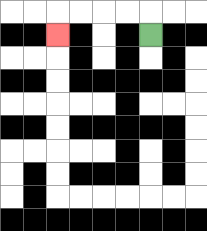{'start': '[6, 1]', 'end': '[2, 1]', 'path_directions': 'U,L,L,L,L,D', 'path_coordinates': '[[6, 1], [6, 0], [5, 0], [4, 0], [3, 0], [2, 0], [2, 1]]'}